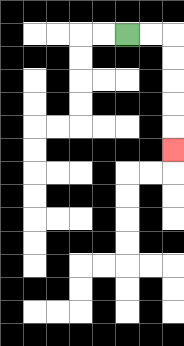{'start': '[5, 1]', 'end': '[7, 6]', 'path_directions': 'R,R,D,D,D,D,D', 'path_coordinates': '[[5, 1], [6, 1], [7, 1], [7, 2], [7, 3], [7, 4], [7, 5], [7, 6]]'}